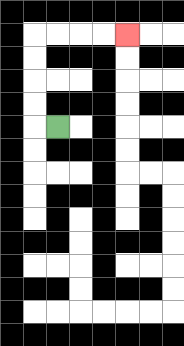{'start': '[2, 5]', 'end': '[5, 1]', 'path_directions': 'L,U,U,U,U,R,R,R,R', 'path_coordinates': '[[2, 5], [1, 5], [1, 4], [1, 3], [1, 2], [1, 1], [2, 1], [3, 1], [4, 1], [5, 1]]'}